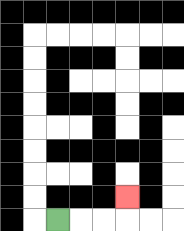{'start': '[2, 9]', 'end': '[5, 8]', 'path_directions': 'R,R,R,U', 'path_coordinates': '[[2, 9], [3, 9], [4, 9], [5, 9], [5, 8]]'}